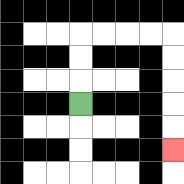{'start': '[3, 4]', 'end': '[7, 6]', 'path_directions': 'U,U,U,R,R,R,R,D,D,D,D,D', 'path_coordinates': '[[3, 4], [3, 3], [3, 2], [3, 1], [4, 1], [5, 1], [6, 1], [7, 1], [7, 2], [7, 3], [7, 4], [7, 5], [7, 6]]'}